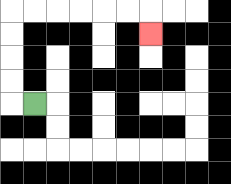{'start': '[1, 4]', 'end': '[6, 1]', 'path_directions': 'L,U,U,U,U,R,R,R,R,R,R,D', 'path_coordinates': '[[1, 4], [0, 4], [0, 3], [0, 2], [0, 1], [0, 0], [1, 0], [2, 0], [3, 0], [4, 0], [5, 0], [6, 0], [6, 1]]'}